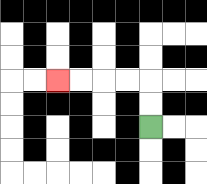{'start': '[6, 5]', 'end': '[2, 3]', 'path_directions': 'U,U,L,L,L,L', 'path_coordinates': '[[6, 5], [6, 4], [6, 3], [5, 3], [4, 3], [3, 3], [2, 3]]'}